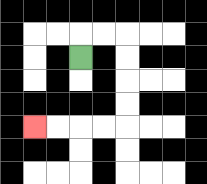{'start': '[3, 2]', 'end': '[1, 5]', 'path_directions': 'U,R,R,D,D,D,D,L,L,L,L', 'path_coordinates': '[[3, 2], [3, 1], [4, 1], [5, 1], [5, 2], [5, 3], [5, 4], [5, 5], [4, 5], [3, 5], [2, 5], [1, 5]]'}